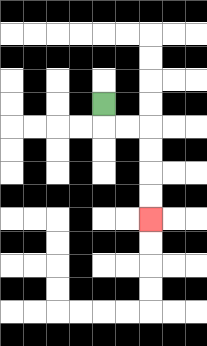{'start': '[4, 4]', 'end': '[6, 9]', 'path_directions': 'D,R,R,D,D,D,D', 'path_coordinates': '[[4, 4], [4, 5], [5, 5], [6, 5], [6, 6], [6, 7], [6, 8], [6, 9]]'}